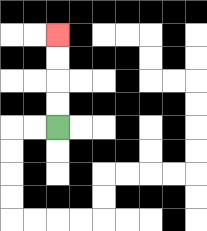{'start': '[2, 5]', 'end': '[2, 1]', 'path_directions': 'U,U,U,U', 'path_coordinates': '[[2, 5], [2, 4], [2, 3], [2, 2], [2, 1]]'}